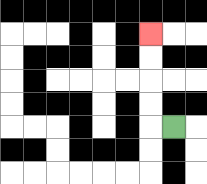{'start': '[7, 5]', 'end': '[6, 1]', 'path_directions': 'L,U,U,U,U', 'path_coordinates': '[[7, 5], [6, 5], [6, 4], [6, 3], [6, 2], [6, 1]]'}